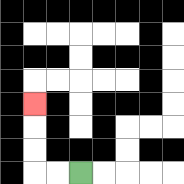{'start': '[3, 7]', 'end': '[1, 4]', 'path_directions': 'L,L,U,U,U', 'path_coordinates': '[[3, 7], [2, 7], [1, 7], [1, 6], [1, 5], [1, 4]]'}